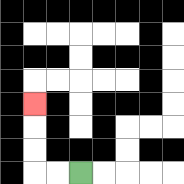{'start': '[3, 7]', 'end': '[1, 4]', 'path_directions': 'L,L,U,U,U', 'path_coordinates': '[[3, 7], [2, 7], [1, 7], [1, 6], [1, 5], [1, 4]]'}